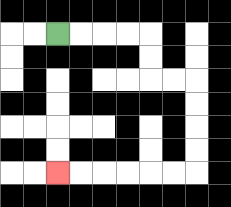{'start': '[2, 1]', 'end': '[2, 7]', 'path_directions': 'R,R,R,R,D,D,R,R,D,D,D,D,L,L,L,L,L,L', 'path_coordinates': '[[2, 1], [3, 1], [4, 1], [5, 1], [6, 1], [6, 2], [6, 3], [7, 3], [8, 3], [8, 4], [8, 5], [8, 6], [8, 7], [7, 7], [6, 7], [5, 7], [4, 7], [3, 7], [2, 7]]'}